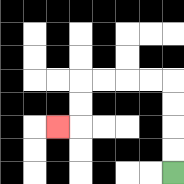{'start': '[7, 7]', 'end': '[2, 5]', 'path_directions': 'U,U,U,U,L,L,L,L,D,D,L', 'path_coordinates': '[[7, 7], [7, 6], [7, 5], [7, 4], [7, 3], [6, 3], [5, 3], [4, 3], [3, 3], [3, 4], [3, 5], [2, 5]]'}